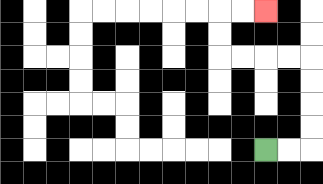{'start': '[11, 6]', 'end': '[11, 0]', 'path_directions': 'R,R,U,U,U,U,L,L,L,L,U,U,R,R', 'path_coordinates': '[[11, 6], [12, 6], [13, 6], [13, 5], [13, 4], [13, 3], [13, 2], [12, 2], [11, 2], [10, 2], [9, 2], [9, 1], [9, 0], [10, 0], [11, 0]]'}